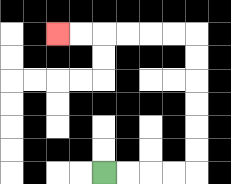{'start': '[4, 7]', 'end': '[2, 1]', 'path_directions': 'R,R,R,R,U,U,U,U,U,U,L,L,L,L,L,L', 'path_coordinates': '[[4, 7], [5, 7], [6, 7], [7, 7], [8, 7], [8, 6], [8, 5], [8, 4], [8, 3], [8, 2], [8, 1], [7, 1], [6, 1], [5, 1], [4, 1], [3, 1], [2, 1]]'}